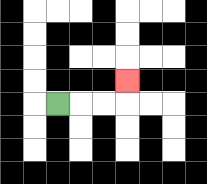{'start': '[2, 4]', 'end': '[5, 3]', 'path_directions': 'R,R,R,U', 'path_coordinates': '[[2, 4], [3, 4], [4, 4], [5, 4], [5, 3]]'}